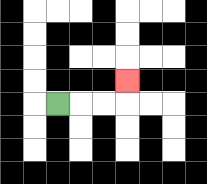{'start': '[2, 4]', 'end': '[5, 3]', 'path_directions': 'R,R,R,U', 'path_coordinates': '[[2, 4], [3, 4], [4, 4], [5, 4], [5, 3]]'}